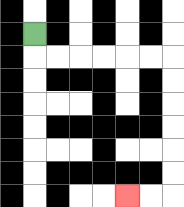{'start': '[1, 1]', 'end': '[5, 8]', 'path_directions': 'D,R,R,R,R,R,R,D,D,D,D,D,D,L,L', 'path_coordinates': '[[1, 1], [1, 2], [2, 2], [3, 2], [4, 2], [5, 2], [6, 2], [7, 2], [7, 3], [7, 4], [7, 5], [7, 6], [7, 7], [7, 8], [6, 8], [5, 8]]'}